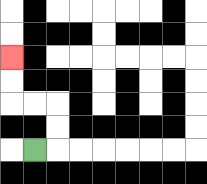{'start': '[1, 6]', 'end': '[0, 2]', 'path_directions': 'R,U,U,L,L,U,U', 'path_coordinates': '[[1, 6], [2, 6], [2, 5], [2, 4], [1, 4], [0, 4], [0, 3], [0, 2]]'}